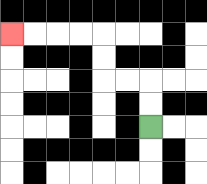{'start': '[6, 5]', 'end': '[0, 1]', 'path_directions': 'U,U,L,L,U,U,L,L,L,L', 'path_coordinates': '[[6, 5], [6, 4], [6, 3], [5, 3], [4, 3], [4, 2], [4, 1], [3, 1], [2, 1], [1, 1], [0, 1]]'}